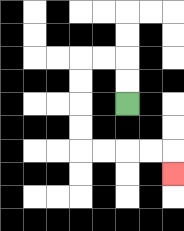{'start': '[5, 4]', 'end': '[7, 7]', 'path_directions': 'U,U,L,L,D,D,D,D,R,R,R,R,D', 'path_coordinates': '[[5, 4], [5, 3], [5, 2], [4, 2], [3, 2], [3, 3], [3, 4], [3, 5], [3, 6], [4, 6], [5, 6], [6, 6], [7, 6], [7, 7]]'}